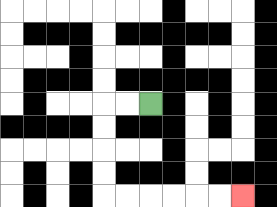{'start': '[6, 4]', 'end': '[10, 8]', 'path_directions': 'L,L,D,D,D,D,R,R,R,R,R,R', 'path_coordinates': '[[6, 4], [5, 4], [4, 4], [4, 5], [4, 6], [4, 7], [4, 8], [5, 8], [6, 8], [7, 8], [8, 8], [9, 8], [10, 8]]'}